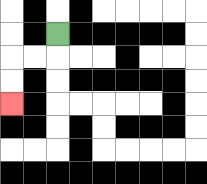{'start': '[2, 1]', 'end': '[0, 4]', 'path_directions': 'D,L,L,D,D', 'path_coordinates': '[[2, 1], [2, 2], [1, 2], [0, 2], [0, 3], [0, 4]]'}